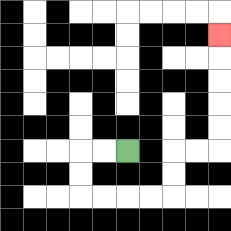{'start': '[5, 6]', 'end': '[9, 1]', 'path_directions': 'L,L,D,D,R,R,R,R,U,U,R,R,U,U,U,U,U', 'path_coordinates': '[[5, 6], [4, 6], [3, 6], [3, 7], [3, 8], [4, 8], [5, 8], [6, 8], [7, 8], [7, 7], [7, 6], [8, 6], [9, 6], [9, 5], [9, 4], [9, 3], [9, 2], [9, 1]]'}